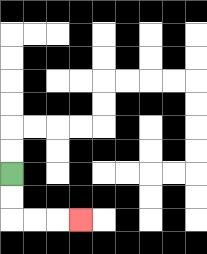{'start': '[0, 7]', 'end': '[3, 9]', 'path_directions': 'D,D,R,R,R', 'path_coordinates': '[[0, 7], [0, 8], [0, 9], [1, 9], [2, 9], [3, 9]]'}